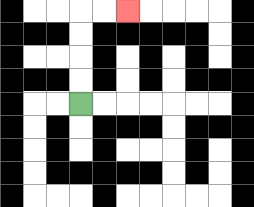{'start': '[3, 4]', 'end': '[5, 0]', 'path_directions': 'U,U,U,U,R,R', 'path_coordinates': '[[3, 4], [3, 3], [3, 2], [3, 1], [3, 0], [4, 0], [5, 0]]'}